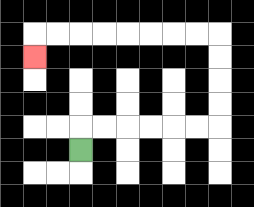{'start': '[3, 6]', 'end': '[1, 2]', 'path_directions': 'U,R,R,R,R,R,R,U,U,U,U,L,L,L,L,L,L,L,L,D', 'path_coordinates': '[[3, 6], [3, 5], [4, 5], [5, 5], [6, 5], [7, 5], [8, 5], [9, 5], [9, 4], [9, 3], [9, 2], [9, 1], [8, 1], [7, 1], [6, 1], [5, 1], [4, 1], [3, 1], [2, 1], [1, 1], [1, 2]]'}